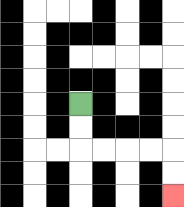{'start': '[3, 4]', 'end': '[7, 8]', 'path_directions': 'D,D,R,R,R,R,D,D', 'path_coordinates': '[[3, 4], [3, 5], [3, 6], [4, 6], [5, 6], [6, 6], [7, 6], [7, 7], [7, 8]]'}